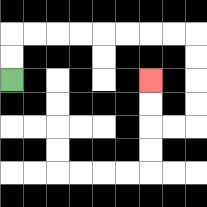{'start': '[0, 3]', 'end': '[6, 3]', 'path_directions': 'U,U,R,R,R,R,R,R,R,R,D,D,D,D,L,L,U,U', 'path_coordinates': '[[0, 3], [0, 2], [0, 1], [1, 1], [2, 1], [3, 1], [4, 1], [5, 1], [6, 1], [7, 1], [8, 1], [8, 2], [8, 3], [8, 4], [8, 5], [7, 5], [6, 5], [6, 4], [6, 3]]'}